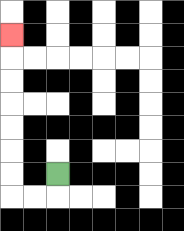{'start': '[2, 7]', 'end': '[0, 1]', 'path_directions': 'D,L,L,U,U,U,U,U,U,U', 'path_coordinates': '[[2, 7], [2, 8], [1, 8], [0, 8], [0, 7], [0, 6], [0, 5], [0, 4], [0, 3], [0, 2], [0, 1]]'}